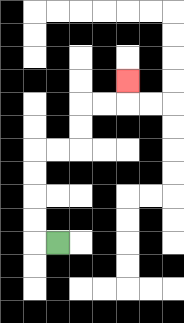{'start': '[2, 10]', 'end': '[5, 3]', 'path_directions': 'L,U,U,U,U,R,R,U,U,R,R,U', 'path_coordinates': '[[2, 10], [1, 10], [1, 9], [1, 8], [1, 7], [1, 6], [2, 6], [3, 6], [3, 5], [3, 4], [4, 4], [5, 4], [5, 3]]'}